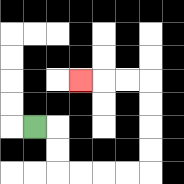{'start': '[1, 5]', 'end': '[3, 3]', 'path_directions': 'R,D,D,R,R,R,R,U,U,U,U,L,L,L', 'path_coordinates': '[[1, 5], [2, 5], [2, 6], [2, 7], [3, 7], [4, 7], [5, 7], [6, 7], [6, 6], [6, 5], [6, 4], [6, 3], [5, 3], [4, 3], [3, 3]]'}